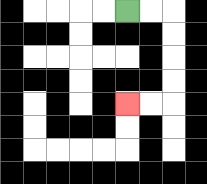{'start': '[5, 0]', 'end': '[5, 4]', 'path_directions': 'R,R,D,D,D,D,L,L', 'path_coordinates': '[[5, 0], [6, 0], [7, 0], [7, 1], [7, 2], [7, 3], [7, 4], [6, 4], [5, 4]]'}